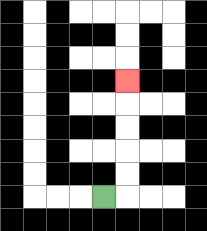{'start': '[4, 8]', 'end': '[5, 3]', 'path_directions': 'R,U,U,U,U,U', 'path_coordinates': '[[4, 8], [5, 8], [5, 7], [5, 6], [5, 5], [5, 4], [5, 3]]'}